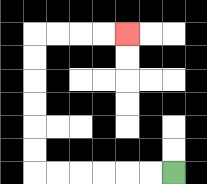{'start': '[7, 7]', 'end': '[5, 1]', 'path_directions': 'L,L,L,L,L,L,U,U,U,U,U,U,R,R,R,R', 'path_coordinates': '[[7, 7], [6, 7], [5, 7], [4, 7], [3, 7], [2, 7], [1, 7], [1, 6], [1, 5], [1, 4], [1, 3], [1, 2], [1, 1], [2, 1], [3, 1], [4, 1], [5, 1]]'}